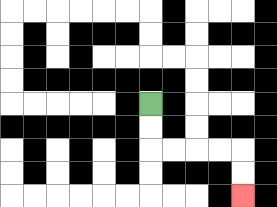{'start': '[6, 4]', 'end': '[10, 8]', 'path_directions': 'D,D,R,R,R,R,D,D', 'path_coordinates': '[[6, 4], [6, 5], [6, 6], [7, 6], [8, 6], [9, 6], [10, 6], [10, 7], [10, 8]]'}